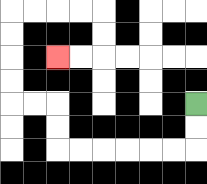{'start': '[8, 4]', 'end': '[2, 2]', 'path_directions': 'D,D,L,L,L,L,L,L,U,U,L,L,U,U,U,U,R,R,R,R,D,D,L,L', 'path_coordinates': '[[8, 4], [8, 5], [8, 6], [7, 6], [6, 6], [5, 6], [4, 6], [3, 6], [2, 6], [2, 5], [2, 4], [1, 4], [0, 4], [0, 3], [0, 2], [0, 1], [0, 0], [1, 0], [2, 0], [3, 0], [4, 0], [4, 1], [4, 2], [3, 2], [2, 2]]'}